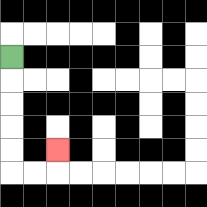{'start': '[0, 2]', 'end': '[2, 6]', 'path_directions': 'D,D,D,D,D,R,R,U', 'path_coordinates': '[[0, 2], [0, 3], [0, 4], [0, 5], [0, 6], [0, 7], [1, 7], [2, 7], [2, 6]]'}